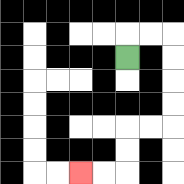{'start': '[5, 2]', 'end': '[3, 7]', 'path_directions': 'U,R,R,D,D,D,D,L,L,D,D,L,L', 'path_coordinates': '[[5, 2], [5, 1], [6, 1], [7, 1], [7, 2], [7, 3], [7, 4], [7, 5], [6, 5], [5, 5], [5, 6], [5, 7], [4, 7], [3, 7]]'}